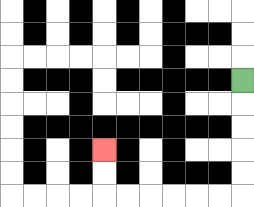{'start': '[10, 3]', 'end': '[4, 6]', 'path_directions': 'D,D,D,D,D,L,L,L,L,L,L,U,U', 'path_coordinates': '[[10, 3], [10, 4], [10, 5], [10, 6], [10, 7], [10, 8], [9, 8], [8, 8], [7, 8], [6, 8], [5, 8], [4, 8], [4, 7], [4, 6]]'}